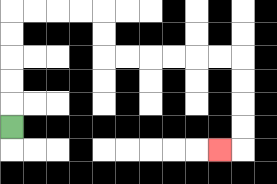{'start': '[0, 5]', 'end': '[9, 6]', 'path_directions': 'U,U,U,U,U,R,R,R,R,D,D,R,R,R,R,R,R,D,D,D,D,L', 'path_coordinates': '[[0, 5], [0, 4], [0, 3], [0, 2], [0, 1], [0, 0], [1, 0], [2, 0], [3, 0], [4, 0], [4, 1], [4, 2], [5, 2], [6, 2], [7, 2], [8, 2], [9, 2], [10, 2], [10, 3], [10, 4], [10, 5], [10, 6], [9, 6]]'}